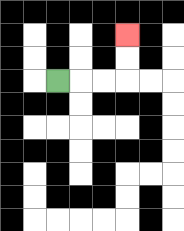{'start': '[2, 3]', 'end': '[5, 1]', 'path_directions': 'R,R,R,U,U', 'path_coordinates': '[[2, 3], [3, 3], [4, 3], [5, 3], [5, 2], [5, 1]]'}